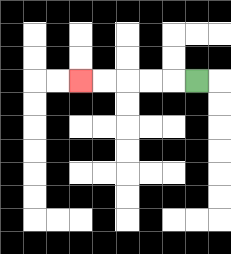{'start': '[8, 3]', 'end': '[3, 3]', 'path_directions': 'L,L,L,L,L', 'path_coordinates': '[[8, 3], [7, 3], [6, 3], [5, 3], [4, 3], [3, 3]]'}